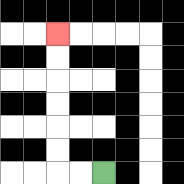{'start': '[4, 7]', 'end': '[2, 1]', 'path_directions': 'L,L,U,U,U,U,U,U', 'path_coordinates': '[[4, 7], [3, 7], [2, 7], [2, 6], [2, 5], [2, 4], [2, 3], [2, 2], [2, 1]]'}